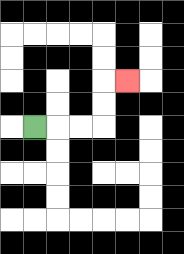{'start': '[1, 5]', 'end': '[5, 3]', 'path_directions': 'R,R,R,U,U,R', 'path_coordinates': '[[1, 5], [2, 5], [3, 5], [4, 5], [4, 4], [4, 3], [5, 3]]'}